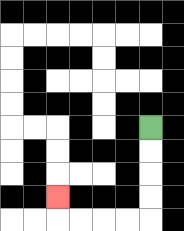{'start': '[6, 5]', 'end': '[2, 8]', 'path_directions': 'D,D,D,D,L,L,L,L,U', 'path_coordinates': '[[6, 5], [6, 6], [6, 7], [6, 8], [6, 9], [5, 9], [4, 9], [3, 9], [2, 9], [2, 8]]'}